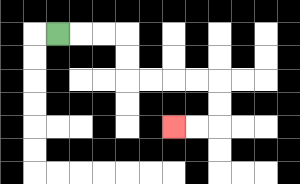{'start': '[2, 1]', 'end': '[7, 5]', 'path_directions': 'R,R,R,D,D,R,R,R,R,D,D,L,L', 'path_coordinates': '[[2, 1], [3, 1], [4, 1], [5, 1], [5, 2], [5, 3], [6, 3], [7, 3], [8, 3], [9, 3], [9, 4], [9, 5], [8, 5], [7, 5]]'}